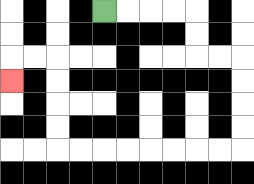{'start': '[4, 0]', 'end': '[0, 3]', 'path_directions': 'R,R,R,R,D,D,R,R,D,D,D,D,L,L,L,L,L,L,L,L,U,U,U,U,L,L,D', 'path_coordinates': '[[4, 0], [5, 0], [6, 0], [7, 0], [8, 0], [8, 1], [8, 2], [9, 2], [10, 2], [10, 3], [10, 4], [10, 5], [10, 6], [9, 6], [8, 6], [7, 6], [6, 6], [5, 6], [4, 6], [3, 6], [2, 6], [2, 5], [2, 4], [2, 3], [2, 2], [1, 2], [0, 2], [0, 3]]'}